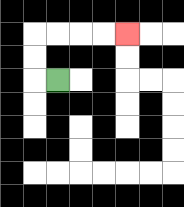{'start': '[2, 3]', 'end': '[5, 1]', 'path_directions': 'L,U,U,R,R,R,R', 'path_coordinates': '[[2, 3], [1, 3], [1, 2], [1, 1], [2, 1], [3, 1], [4, 1], [5, 1]]'}